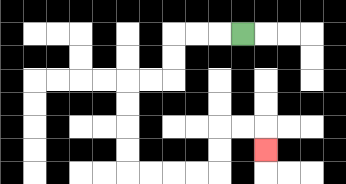{'start': '[10, 1]', 'end': '[11, 6]', 'path_directions': 'L,L,L,D,D,L,L,D,D,D,D,R,R,R,R,U,U,R,R,D', 'path_coordinates': '[[10, 1], [9, 1], [8, 1], [7, 1], [7, 2], [7, 3], [6, 3], [5, 3], [5, 4], [5, 5], [5, 6], [5, 7], [6, 7], [7, 7], [8, 7], [9, 7], [9, 6], [9, 5], [10, 5], [11, 5], [11, 6]]'}